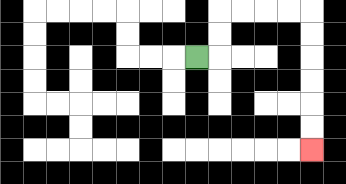{'start': '[8, 2]', 'end': '[13, 6]', 'path_directions': 'R,U,U,R,R,R,R,D,D,D,D,D,D', 'path_coordinates': '[[8, 2], [9, 2], [9, 1], [9, 0], [10, 0], [11, 0], [12, 0], [13, 0], [13, 1], [13, 2], [13, 3], [13, 4], [13, 5], [13, 6]]'}